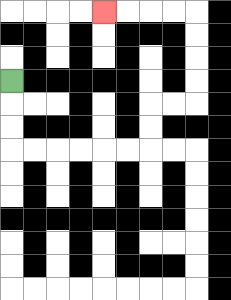{'start': '[0, 3]', 'end': '[4, 0]', 'path_directions': 'D,D,D,R,R,R,R,R,R,U,U,R,R,U,U,U,U,L,L,L,L', 'path_coordinates': '[[0, 3], [0, 4], [0, 5], [0, 6], [1, 6], [2, 6], [3, 6], [4, 6], [5, 6], [6, 6], [6, 5], [6, 4], [7, 4], [8, 4], [8, 3], [8, 2], [8, 1], [8, 0], [7, 0], [6, 0], [5, 0], [4, 0]]'}